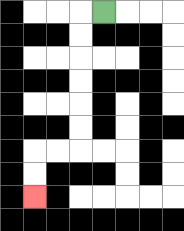{'start': '[4, 0]', 'end': '[1, 8]', 'path_directions': 'L,D,D,D,D,D,D,L,L,D,D', 'path_coordinates': '[[4, 0], [3, 0], [3, 1], [3, 2], [3, 3], [3, 4], [3, 5], [3, 6], [2, 6], [1, 6], [1, 7], [1, 8]]'}